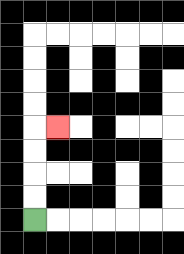{'start': '[1, 9]', 'end': '[2, 5]', 'path_directions': 'U,U,U,U,R', 'path_coordinates': '[[1, 9], [1, 8], [1, 7], [1, 6], [1, 5], [2, 5]]'}